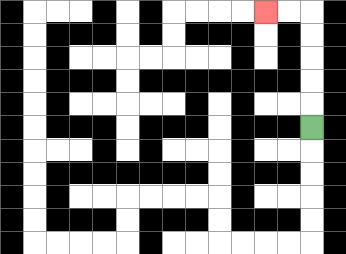{'start': '[13, 5]', 'end': '[11, 0]', 'path_directions': 'U,U,U,U,U,L,L', 'path_coordinates': '[[13, 5], [13, 4], [13, 3], [13, 2], [13, 1], [13, 0], [12, 0], [11, 0]]'}